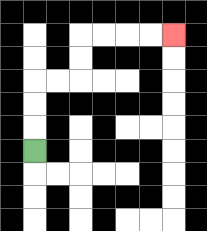{'start': '[1, 6]', 'end': '[7, 1]', 'path_directions': 'U,U,U,R,R,U,U,R,R,R,R', 'path_coordinates': '[[1, 6], [1, 5], [1, 4], [1, 3], [2, 3], [3, 3], [3, 2], [3, 1], [4, 1], [5, 1], [6, 1], [7, 1]]'}